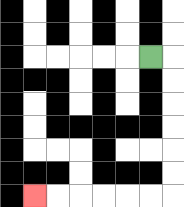{'start': '[6, 2]', 'end': '[1, 8]', 'path_directions': 'R,D,D,D,D,D,D,L,L,L,L,L,L', 'path_coordinates': '[[6, 2], [7, 2], [7, 3], [7, 4], [7, 5], [7, 6], [7, 7], [7, 8], [6, 8], [5, 8], [4, 8], [3, 8], [2, 8], [1, 8]]'}